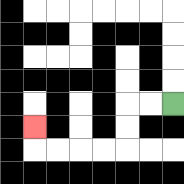{'start': '[7, 4]', 'end': '[1, 5]', 'path_directions': 'L,L,D,D,L,L,L,L,U', 'path_coordinates': '[[7, 4], [6, 4], [5, 4], [5, 5], [5, 6], [4, 6], [3, 6], [2, 6], [1, 6], [1, 5]]'}